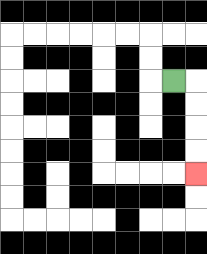{'start': '[7, 3]', 'end': '[8, 7]', 'path_directions': 'R,D,D,D,D', 'path_coordinates': '[[7, 3], [8, 3], [8, 4], [8, 5], [8, 6], [8, 7]]'}